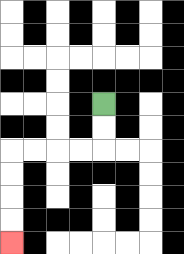{'start': '[4, 4]', 'end': '[0, 10]', 'path_directions': 'D,D,L,L,L,L,D,D,D,D', 'path_coordinates': '[[4, 4], [4, 5], [4, 6], [3, 6], [2, 6], [1, 6], [0, 6], [0, 7], [0, 8], [0, 9], [0, 10]]'}